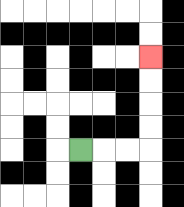{'start': '[3, 6]', 'end': '[6, 2]', 'path_directions': 'R,R,R,U,U,U,U', 'path_coordinates': '[[3, 6], [4, 6], [5, 6], [6, 6], [6, 5], [6, 4], [6, 3], [6, 2]]'}